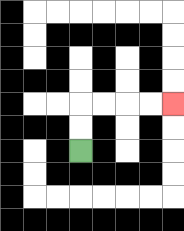{'start': '[3, 6]', 'end': '[7, 4]', 'path_directions': 'U,U,R,R,R,R', 'path_coordinates': '[[3, 6], [3, 5], [3, 4], [4, 4], [5, 4], [6, 4], [7, 4]]'}